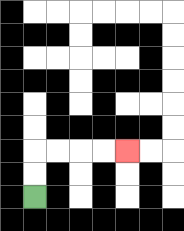{'start': '[1, 8]', 'end': '[5, 6]', 'path_directions': 'U,U,R,R,R,R', 'path_coordinates': '[[1, 8], [1, 7], [1, 6], [2, 6], [3, 6], [4, 6], [5, 6]]'}